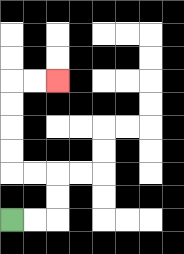{'start': '[0, 9]', 'end': '[2, 3]', 'path_directions': 'R,R,U,U,L,L,U,U,U,U,R,R', 'path_coordinates': '[[0, 9], [1, 9], [2, 9], [2, 8], [2, 7], [1, 7], [0, 7], [0, 6], [0, 5], [0, 4], [0, 3], [1, 3], [2, 3]]'}